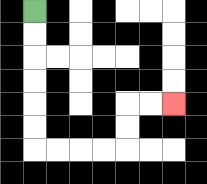{'start': '[1, 0]', 'end': '[7, 4]', 'path_directions': 'D,D,D,D,D,D,R,R,R,R,U,U,R,R', 'path_coordinates': '[[1, 0], [1, 1], [1, 2], [1, 3], [1, 4], [1, 5], [1, 6], [2, 6], [3, 6], [4, 6], [5, 6], [5, 5], [5, 4], [6, 4], [7, 4]]'}